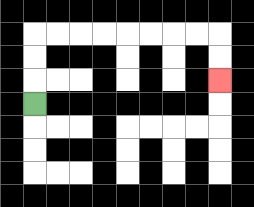{'start': '[1, 4]', 'end': '[9, 3]', 'path_directions': 'U,U,U,R,R,R,R,R,R,R,R,D,D', 'path_coordinates': '[[1, 4], [1, 3], [1, 2], [1, 1], [2, 1], [3, 1], [4, 1], [5, 1], [6, 1], [7, 1], [8, 1], [9, 1], [9, 2], [9, 3]]'}